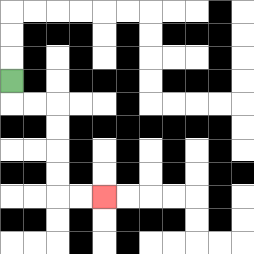{'start': '[0, 3]', 'end': '[4, 8]', 'path_directions': 'D,R,R,D,D,D,D,R,R', 'path_coordinates': '[[0, 3], [0, 4], [1, 4], [2, 4], [2, 5], [2, 6], [2, 7], [2, 8], [3, 8], [4, 8]]'}